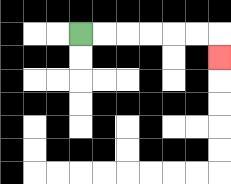{'start': '[3, 1]', 'end': '[9, 2]', 'path_directions': 'R,R,R,R,R,R,D', 'path_coordinates': '[[3, 1], [4, 1], [5, 1], [6, 1], [7, 1], [8, 1], [9, 1], [9, 2]]'}